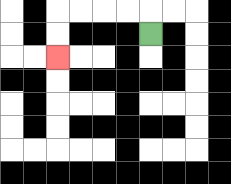{'start': '[6, 1]', 'end': '[2, 2]', 'path_directions': 'U,L,L,L,L,D,D', 'path_coordinates': '[[6, 1], [6, 0], [5, 0], [4, 0], [3, 0], [2, 0], [2, 1], [2, 2]]'}